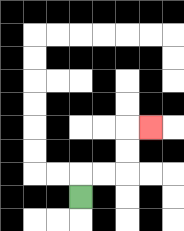{'start': '[3, 8]', 'end': '[6, 5]', 'path_directions': 'U,R,R,U,U,R', 'path_coordinates': '[[3, 8], [3, 7], [4, 7], [5, 7], [5, 6], [5, 5], [6, 5]]'}